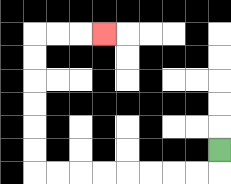{'start': '[9, 6]', 'end': '[4, 1]', 'path_directions': 'D,L,L,L,L,L,L,L,L,U,U,U,U,U,U,R,R,R', 'path_coordinates': '[[9, 6], [9, 7], [8, 7], [7, 7], [6, 7], [5, 7], [4, 7], [3, 7], [2, 7], [1, 7], [1, 6], [1, 5], [1, 4], [1, 3], [1, 2], [1, 1], [2, 1], [3, 1], [4, 1]]'}